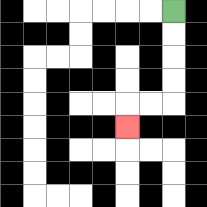{'start': '[7, 0]', 'end': '[5, 5]', 'path_directions': 'D,D,D,D,L,L,D', 'path_coordinates': '[[7, 0], [7, 1], [7, 2], [7, 3], [7, 4], [6, 4], [5, 4], [5, 5]]'}